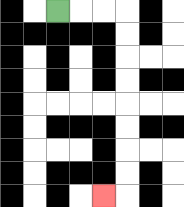{'start': '[2, 0]', 'end': '[4, 8]', 'path_directions': 'R,R,R,D,D,D,D,D,D,D,D,L', 'path_coordinates': '[[2, 0], [3, 0], [4, 0], [5, 0], [5, 1], [5, 2], [5, 3], [5, 4], [5, 5], [5, 6], [5, 7], [5, 8], [4, 8]]'}